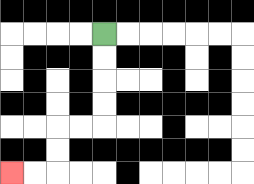{'start': '[4, 1]', 'end': '[0, 7]', 'path_directions': 'D,D,D,D,L,L,D,D,L,L', 'path_coordinates': '[[4, 1], [4, 2], [4, 3], [4, 4], [4, 5], [3, 5], [2, 5], [2, 6], [2, 7], [1, 7], [0, 7]]'}